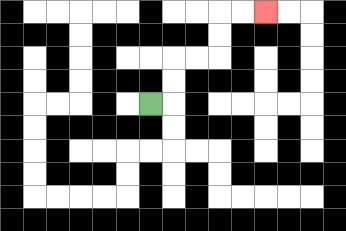{'start': '[6, 4]', 'end': '[11, 0]', 'path_directions': 'R,U,U,R,R,U,U,R,R', 'path_coordinates': '[[6, 4], [7, 4], [7, 3], [7, 2], [8, 2], [9, 2], [9, 1], [9, 0], [10, 0], [11, 0]]'}